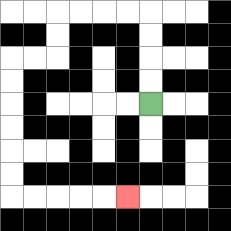{'start': '[6, 4]', 'end': '[5, 8]', 'path_directions': 'U,U,U,U,L,L,L,L,D,D,L,L,D,D,D,D,D,D,R,R,R,R,R', 'path_coordinates': '[[6, 4], [6, 3], [6, 2], [6, 1], [6, 0], [5, 0], [4, 0], [3, 0], [2, 0], [2, 1], [2, 2], [1, 2], [0, 2], [0, 3], [0, 4], [0, 5], [0, 6], [0, 7], [0, 8], [1, 8], [2, 8], [3, 8], [4, 8], [5, 8]]'}